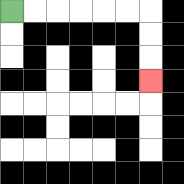{'start': '[0, 0]', 'end': '[6, 3]', 'path_directions': 'R,R,R,R,R,R,D,D,D', 'path_coordinates': '[[0, 0], [1, 0], [2, 0], [3, 0], [4, 0], [5, 0], [6, 0], [6, 1], [6, 2], [6, 3]]'}